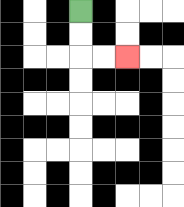{'start': '[3, 0]', 'end': '[5, 2]', 'path_directions': 'D,D,R,R', 'path_coordinates': '[[3, 0], [3, 1], [3, 2], [4, 2], [5, 2]]'}